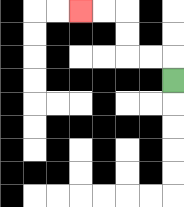{'start': '[7, 3]', 'end': '[3, 0]', 'path_directions': 'U,L,L,U,U,L,L', 'path_coordinates': '[[7, 3], [7, 2], [6, 2], [5, 2], [5, 1], [5, 0], [4, 0], [3, 0]]'}